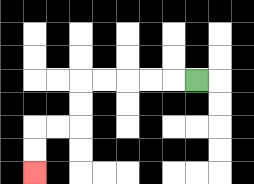{'start': '[8, 3]', 'end': '[1, 7]', 'path_directions': 'L,L,L,L,L,D,D,L,L,D,D', 'path_coordinates': '[[8, 3], [7, 3], [6, 3], [5, 3], [4, 3], [3, 3], [3, 4], [3, 5], [2, 5], [1, 5], [1, 6], [1, 7]]'}